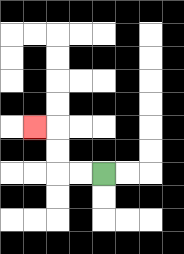{'start': '[4, 7]', 'end': '[1, 5]', 'path_directions': 'L,L,U,U,L', 'path_coordinates': '[[4, 7], [3, 7], [2, 7], [2, 6], [2, 5], [1, 5]]'}